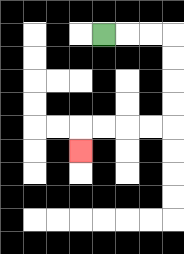{'start': '[4, 1]', 'end': '[3, 6]', 'path_directions': 'R,R,R,D,D,D,D,L,L,L,L,D', 'path_coordinates': '[[4, 1], [5, 1], [6, 1], [7, 1], [7, 2], [7, 3], [7, 4], [7, 5], [6, 5], [5, 5], [4, 5], [3, 5], [3, 6]]'}